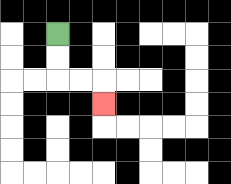{'start': '[2, 1]', 'end': '[4, 4]', 'path_directions': 'D,D,R,R,D', 'path_coordinates': '[[2, 1], [2, 2], [2, 3], [3, 3], [4, 3], [4, 4]]'}